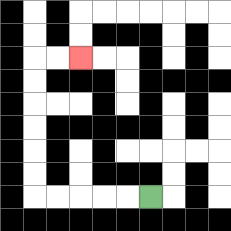{'start': '[6, 8]', 'end': '[3, 2]', 'path_directions': 'L,L,L,L,L,U,U,U,U,U,U,R,R', 'path_coordinates': '[[6, 8], [5, 8], [4, 8], [3, 8], [2, 8], [1, 8], [1, 7], [1, 6], [1, 5], [1, 4], [1, 3], [1, 2], [2, 2], [3, 2]]'}